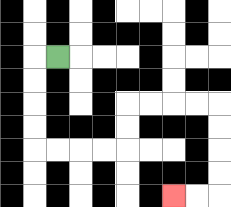{'start': '[2, 2]', 'end': '[7, 8]', 'path_directions': 'L,D,D,D,D,R,R,R,R,U,U,R,R,R,R,D,D,D,D,L,L', 'path_coordinates': '[[2, 2], [1, 2], [1, 3], [1, 4], [1, 5], [1, 6], [2, 6], [3, 6], [4, 6], [5, 6], [5, 5], [5, 4], [6, 4], [7, 4], [8, 4], [9, 4], [9, 5], [9, 6], [9, 7], [9, 8], [8, 8], [7, 8]]'}